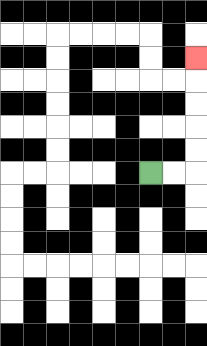{'start': '[6, 7]', 'end': '[8, 2]', 'path_directions': 'R,R,U,U,U,U,U', 'path_coordinates': '[[6, 7], [7, 7], [8, 7], [8, 6], [8, 5], [8, 4], [8, 3], [8, 2]]'}